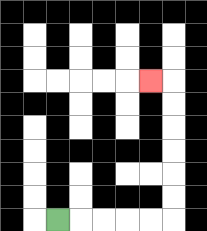{'start': '[2, 9]', 'end': '[6, 3]', 'path_directions': 'R,R,R,R,R,U,U,U,U,U,U,L', 'path_coordinates': '[[2, 9], [3, 9], [4, 9], [5, 9], [6, 9], [7, 9], [7, 8], [7, 7], [7, 6], [7, 5], [7, 4], [7, 3], [6, 3]]'}